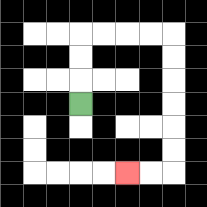{'start': '[3, 4]', 'end': '[5, 7]', 'path_directions': 'U,U,U,R,R,R,R,D,D,D,D,D,D,L,L', 'path_coordinates': '[[3, 4], [3, 3], [3, 2], [3, 1], [4, 1], [5, 1], [6, 1], [7, 1], [7, 2], [7, 3], [7, 4], [7, 5], [7, 6], [7, 7], [6, 7], [5, 7]]'}